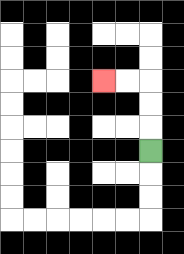{'start': '[6, 6]', 'end': '[4, 3]', 'path_directions': 'U,U,U,L,L', 'path_coordinates': '[[6, 6], [6, 5], [6, 4], [6, 3], [5, 3], [4, 3]]'}